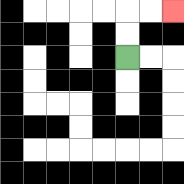{'start': '[5, 2]', 'end': '[7, 0]', 'path_directions': 'U,U,R,R', 'path_coordinates': '[[5, 2], [5, 1], [5, 0], [6, 0], [7, 0]]'}